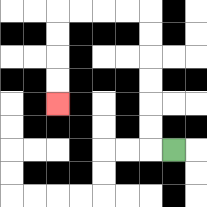{'start': '[7, 6]', 'end': '[2, 4]', 'path_directions': 'L,U,U,U,U,U,U,L,L,L,L,D,D,D,D', 'path_coordinates': '[[7, 6], [6, 6], [6, 5], [6, 4], [6, 3], [6, 2], [6, 1], [6, 0], [5, 0], [4, 0], [3, 0], [2, 0], [2, 1], [2, 2], [2, 3], [2, 4]]'}